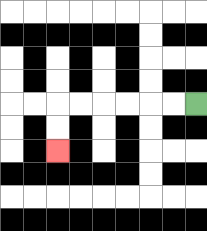{'start': '[8, 4]', 'end': '[2, 6]', 'path_directions': 'L,L,L,L,L,L,D,D', 'path_coordinates': '[[8, 4], [7, 4], [6, 4], [5, 4], [4, 4], [3, 4], [2, 4], [2, 5], [2, 6]]'}